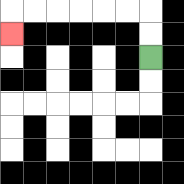{'start': '[6, 2]', 'end': '[0, 1]', 'path_directions': 'U,U,L,L,L,L,L,L,D', 'path_coordinates': '[[6, 2], [6, 1], [6, 0], [5, 0], [4, 0], [3, 0], [2, 0], [1, 0], [0, 0], [0, 1]]'}